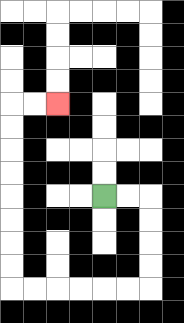{'start': '[4, 8]', 'end': '[2, 4]', 'path_directions': 'R,R,D,D,D,D,L,L,L,L,L,L,U,U,U,U,U,U,U,U,R,R', 'path_coordinates': '[[4, 8], [5, 8], [6, 8], [6, 9], [6, 10], [6, 11], [6, 12], [5, 12], [4, 12], [3, 12], [2, 12], [1, 12], [0, 12], [0, 11], [0, 10], [0, 9], [0, 8], [0, 7], [0, 6], [0, 5], [0, 4], [1, 4], [2, 4]]'}